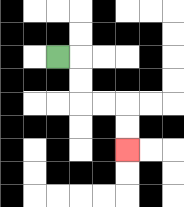{'start': '[2, 2]', 'end': '[5, 6]', 'path_directions': 'R,D,D,R,R,D,D', 'path_coordinates': '[[2, 2], [3, 2], [3, 3], [3, 4], [4, 4], [5, 4], [5, 5], [5, 6]]'}